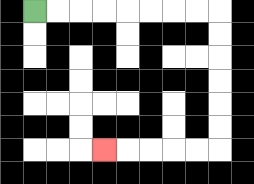{'start': '[1, 0]', 'end': '[4, 6]', 'path_directions': 'R,R,R,R,R,R,R,R,D,D,D,D,D,D,L,L,L,L,L', 'path_coordinates': '[[1, 0], [2, 0], [3, 0], [4, 0], [5, 0], [6, 0], [7, 0], [8, 0], [9, 0], [9, 1], [9, 2], [9, 3], [9, 4], [9, 5], [9, 6], [8, 6], [7, 6], [6, 6], [5, 6], [4, 6]]'}